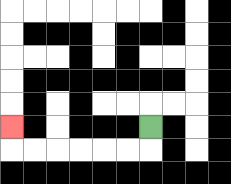{'start': '[6, 5]', 'end': '[0, 5]', 'path_directions': 'D,L,L,L,L,L,L,U', 'path_coordinates': '[[6, 5], [6, 6], [5, 6], [4, 6], [3, 6], [2, 6], [1, 6], [0, 6], [0, 5]]'}